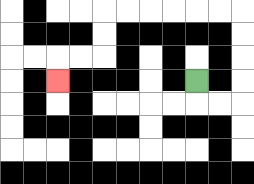{'start': '[8, 3]', 'end': '[2, 3]', 'path_directions': 'D,R,R,U,U,U,U,L,L,L,L,L,L,D,D,L,L,D', 'path_coordinates': '[[8, 3], [8, 4], [9, 4], [10, 4], [10, 3], [10, 2], [10, 1], [10, 0], [9, 0], [8, 0], [7, 0], [6, 0], [5, 0], [4, 0], [4, 1], [4, 2], [3, 2], [2, 2], [2, 3]]'}